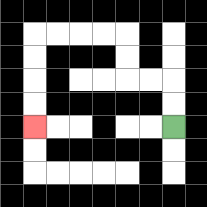{'start': '[7, 5]', 'end': '[1, 5]', 'path_directions': 'U,U,L,L,U,U,L,L,L,L,D,D,D,D', 'path_coordinates': '[[7, 5], [7, 4], [7, 3], [6, 3], [5, 3], [5, 2], [5, 1], [4, 1], [3, 1], [2, 1], [1, 1], [1, 2], [1, 3], [1, 4], [1, 5]]'}